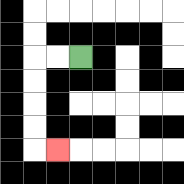{'start': '[3, 2]', 'end': '[2, 6]', 'path_directions': 'L,L,D,D,D,D,R', 'path_coordinates': '[[3, 2], [2, 2], [1, 2], [1, 3], [1, 4], [1, 5], [1, 6], [2, 6]]'}